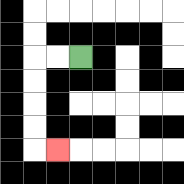{'start': '[3, 2]', 'end': '[2, 6]', 'path_directions': 'L,L,D,D,D,D,R', 'path_coordinates': '[[3, 2], [2, 2], [1, 2], [1, 3], [1, 4], [1, 5], [1, 6], [2, 6]]'}